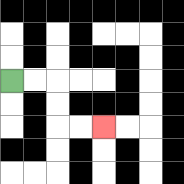{'start': '[0, 3]', 'end': '[4, 5]', 'path_directions': 'R,R,D,D,R,R', 'path_coordinates': '[[0, 3], [1, 3], [2, 3], [2, 4], [2, 5], [3, 5], [4, 5]]'}